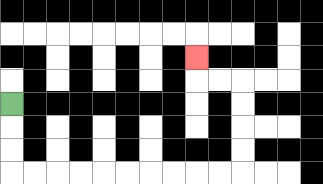{'start': '[0, 4]', 'end': '[8, 2]', 'path_directions': 'D,D,D,R,R,R,R,R,R,R,R,R,R,U,U,U,U,L,L,U', 'path_coordinates': '[[0, 4], [0, 5], [0, 6], [0, 7], [1, 7], [2, 7], [3, 7], [4, 7], [5, 7], [6, 7], [7, 7], [8, 7], [9, 7], [10, 7], [10, 6], [10, 5], [10, 4], [10, 3], [9, 3], [8, 3], [8, 2]]'}